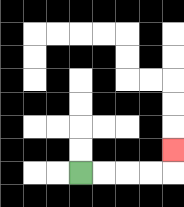{'start': '[3, 7]', 'end': '[7, 6]', 'path_directions': 'R,R,R,R,U', 'path_coordinates': '[[3, 7], [4, 7], [5, 7], [6, 7], [7, 7], [7, 6]]'}